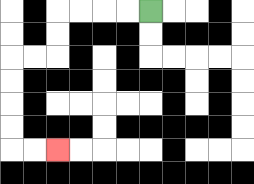{'start': '[6, 0]', 'end': '[2, 6]', 'path_directions': 'L,L,L,L,D,D,L,L,D,D,D,D,R,R', 'path_coordinates': '[[6, 0], [5, 0], [4, 0], [3, 0], [2, 0], [2, 1], [2, 2], [1, 2], [0, 2], [0, 3], [0, 4], [0, 5], [0, 6], [1, 6], [2, 6]]'}